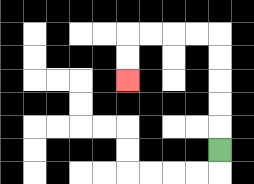{'start': '[9, 6]', 'end': '[5, 3]', 'path_directions': 'U,U,U,U,U,L,L,L,L,D,D', 'path_coordinates': '[[9, 6], [9, 5], [9, 4], [9, 3], [9, 2], [9, 1], [8, 1], [7, 1], [6, 1], [5, 1], [5, 2], [5, 3]]'}